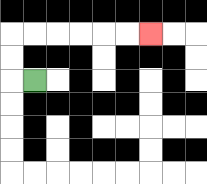{'start': '[1, 3]', 'end': '[6, 1]', 'path_directions': 'L,U,U,R,R,R,R,R,R', 'path_coordinates': '[[1, 3], [0, 3], [0, 2], [0, 1], [1, 1], [2, 1], [3, 1], [4, 1], [5, 1], [6, 1]]'}